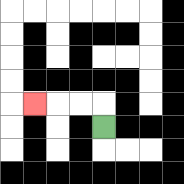{'start': '[4, 5]', 'end': '[1, 4]', 'path_directions': 'U,L,L,L', 'path_coordinates': '[[4, 5], [4, 4], [3, 4], [2, 4], [1, 4]]'}